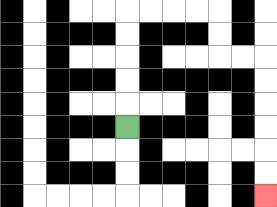{'start': '[5, 5]', 'end': '[11, 8]', 'path_directions': 'U,U,U,U,U,R,R,R,R,D,D,R,R,D,D,D,D,D,D', 'path_coordinates': '[[5, 5], [5, 4], [5, 3], [5, 2], [5, 1], [5, 0], [6, 0], [7, 0], [8, 0], [9, 0], [9, 1], [9, 2], [10, 2], [11, 2], [11, 3], [11, 4], [11, 5], [11, 6], [11, 7], [11, 8]]'}